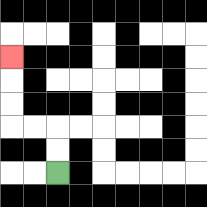{'start': '[2, 7]', 'end': '[0, 2]', 'path_directions': 'U,U,L,L,U,U,U', 'path_coordinates': '[[2, 7], [2, 6], [2, 5], [1, 5], [0, 5], [0, 4], [0, 3], [0, 2]]'}